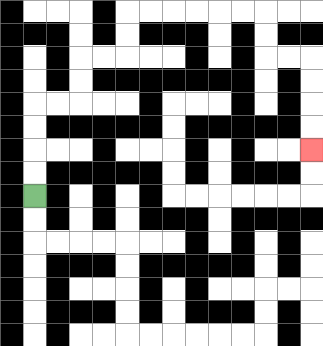{'start': '[1, 8]', 'end': '[13, 6]', 'path_directions': 'U,U,U,U,R,R,U,U,R,R,U,U,R,R,R,R,R,R,D,D,R,R,D,D,D,D', 'path_coordinates': '[[1, 8], [1, 7], [1, 6], [1, 5], [1, 4], [2, 4], [3, 4], [3, 3], [3, 2], [4, 2], [5, 2], [5, 1], [5, 0], [6, 0], [7, 0], [8, 0], [9, 0], [10, 0], [11, 0], [11, 1], [11, 2], [12, 2], [13, 2], [13, 3], [13, 4], [13, 5], [13, 6]]'}